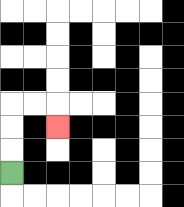{'start': '[0, 7]', 'end': '[2, 5]', 'path_directions': 'U,U,U,R,R,D', 'path_coordinates': '[[0, 7], [0, 6], [0, 5], [0, 4], [1, 4], [2, 4], [2, 5]]'}